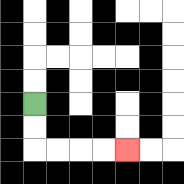{'start': '[1, 4]', 'end': '[5, 6]', 'path_directions': 'D,D,R,R,R,R', 'path_coordinates': '[[1, 4], [1, 5], [1, 6], [2, 6], [3, 6], [4, 6], [5, 6]]'}